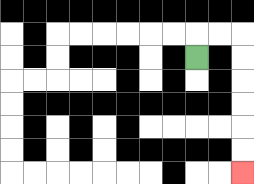{'start': '[8, 2]', 'end': '[10, 7]', 'path_directions': 'U,R,R,D,D,D,D,D,D', 'path_coordinates': '[[8, 2], [8, 1], [9, 1], [10, 1], [10, 2], [10, 3], [10, 4], [10, 5], [10, 6], [10, 7]]'}